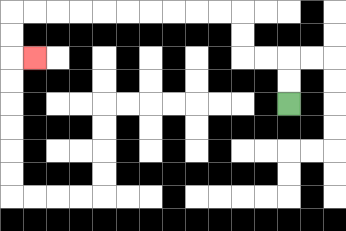{'start': '[12, 4]', 'end': '[1, 2]', 'path_directions': 'U,U,L,L,U,U,L,L,L,L,L,L,L,L,L,L,D,D,R', 'path_coordinates': '[[12, 4], [12, 3], [12, 2], [11, 2], [10, 2], [10, 1], [10, 0], [9, 0], [8, 0], [7, 0], [6, 0], [5, 0], [4, 0], [3, 0], [2, 0], [1, 0], [0, 0], [0, 1], [0, 2], [1, 2]]'}